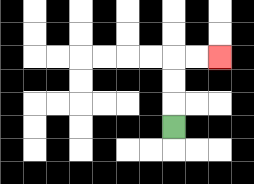{'start': '[7, 5]', 'end': '[9, 2]', 'path_directions': 'U,U,U,R,R', 'path_coordinates': '[[7, 5], [7, 4], [7, 3], [7, 2], [8, 2], [9, 2]]'}